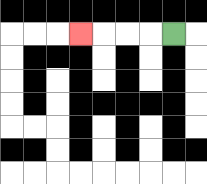{'start': '[7, 1]', 'end': '[3, 1]', 'path_directions': 'L,L,L,L', 'path_coordinates': '[[7, 1], [6, 1], [5, 1], [4, 1], [3, 1]]'}